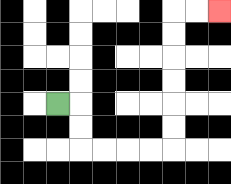{'start': '[2, 4]', 'end': '[9, 0]', 'path_directions': 'R,D,D,R,R,R,R,U,U,U,U,U,U,R,R', 'path_coordinates': '[[2, 4], [3, 4], [3, 5], [3, 6], [4, 6], [5, 6], [6, 6], [7, 6], [7, 5], [7, 4], [7, 3], [7, 2], [7, 1], [7, 0], [8, 0], [9, 0]]'}